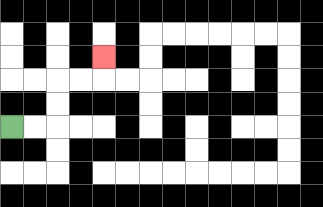{'start': '[0, 5]', 'end': '[4, 2]', 'path_directions': 'R,R,U,U,R,R,U', 'path_coordinates': '[[0, 5], [1, 5], [2, 5], [2, 4], [2, 3], [3, 3], [4, 3], [4, 2]]'}